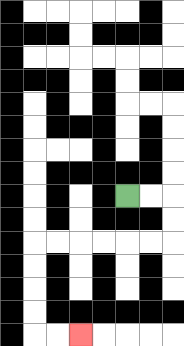{'start': '[5, 8]', 'end': '[3, 14]', 'path_directions': 'R,R,D,D,L,L,L,L,L,L,D,D,D,D,R,R', 'path_coordinates': '[[5, 8], [6, 8], [7, 8], [7, 9], [7, 10], [6, 10], [5, 10], [4, 10], [3, 10], [2, 10], [1, 10], [1, 11], [1, 12], [1, 13], [1, 14], [2, 14], [3, 14]]'}